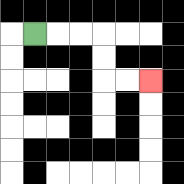{'start': '[1, 1]', 'end': '[6, 3]', 'path_directions': 'R,R,R,D,D,R,R', 'path_coordinates': '[[1, 1], [2, 1], [3, 1], [4, 1], [4, 2], [4, 3], [5, 3], [6, 3]]'}